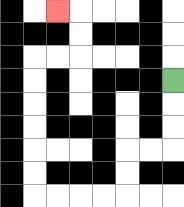{'start': '[7, 3]', 'end': '[2, 0]', 'path_directions': 'D,D,D,L,L,D,D,L,L,L,L,U,U,U,U,U,U,R,R,U,U,L', 'path_coordinates': '[[7, 3], [7, 4], [7, 5], [7, 6], [6, 6], [5, 6], [5, 7], [5, 8], [4, 8], [3, 8], [2, 8], [1, 8], [1, 7], [1, 6], [1, 5], [1, 4], [1, 3], [1, 2], [2, 2], [3, 2], [3, 1], [3, 0], [2, 0]]'}